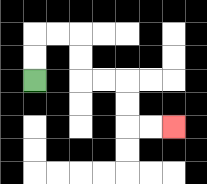{'start': '[1, 3]', 'end': '[7, 5]', 'path_directions': 'U,U,R,R,D,D,R,R,D,D,R,R', 'path_coordinates': '[[1, 3], [1, 2], [1, 1], [2, 1], [3, 1], [3, 2], [3, 3], [4, 3], [5, 3], [5, 4], [5, 5], [6, 5], [7, 5]]'}